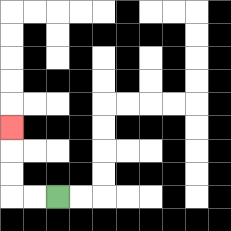{'start': '[2, 8]', 'end': '[0, 5]', 'path_directions': 'L,L,U,U,U', 'path_coordinates': '[[2, 8], [1, 8], [0, 8], [0, 7], [0, 6], [0, 5]]'}